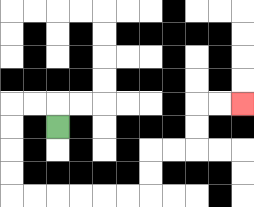{'start': '[2, 5]', 'end': '[10, 4]', 'path_directions': 'U,L,L,D,D,D,D,R,R,R,R,R,R,U,U,R,R,U,U,R,R', 'path_coordinates': '[[2, 5], [2, 4], [1, 4], [0, 4], [0, 5], [0, 6], [0, 7], [0, 8], [1, 8], [2, 8], [3, 8], [4, 8], [5, 8], [6, 8], [6, 7], [6, 6], [7, 6], [8, 6], [8, 5], [8, 4], [9, 4], [10, 4]]'}